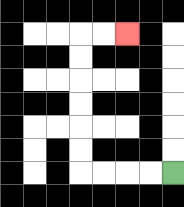{'start': '[7, 7]', 'end': '[5, 1]', 'path_directions': 'L,L,L,L,U,U,U,U,U,U,R,R', 'path_coordinates': '[[7, 7], [6, 7], [5, 7], [4, 7], [3, 7], [3, 6], [3, 5], [3, 4], [3, 3], [3, 2], [3, 1], [4, 1], [5, 1]]'}